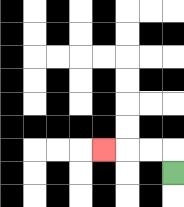{'start': '[7, 7]', 'end': '[4, 6]', 'path_directions': 'U,L,L,L', 'path_coordinates': '[[7, 7], [7, 6], [6, 6], [5, 6], [4, 6]]'}